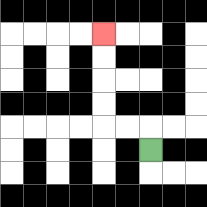{'start': '[6, 6]', 'end': '[4, 1]', 'path_directions': 'U,L,L,U,U,U,U', 'path_coordinates': '[[6, 6], [6, 5], [5, 5], [4, 5], [4, 4], [4, 3], [4, 2], [4, 1]]'}